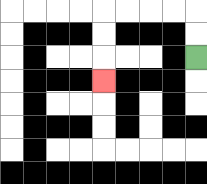{'start': '[8, 2]', 'end': '[4, 3]', 'path_directions': 'U,U,L,L,L,L,D,D,D', 'path_coordinates': '[[8, 2], [8, 1], [8, 0], [7, 0], [6, 0], [5, 0], [4, 0], [4, 1], [4, 2], [4, 3]]'}